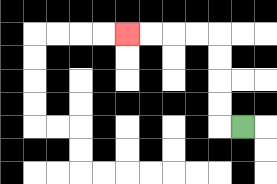{'start': '[10, 5]', 'end': '[5, 1]', 'path_directions': 'L,U,U,U,U,L,L,L,L', 'path_coordinates': '[[10, 5], [9, 5], [9, 4], [9, 3], [9, 2], [9, 1], [8, 1], [7, 1], [6, 1], [5, 1]]'}